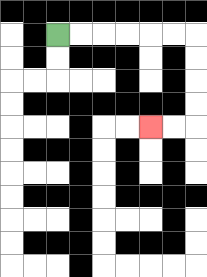{'start': '[2, 1]', 'end': '[6, 5]', 'path_directions': 'R,R,R,R,R,R,D,D,D,D,L,L', 'path_coordinates': '[[2, 1], [3, 1], [4, 1], [5, 1], [6, 1], [7, 1], [8, 1], [8, 2], [8, 3], [8, 4], [8, 5], [7, 5], [6, 5]]'}